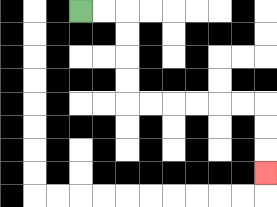{'start': '[3, 0]', 'end': '[11, 7]', 'path_directions': 'R,R,D,D,D,D,R,R,R,R,R,R,D,D,D', 'path_coordinates': '[[3, 0], [4, 0], [5, 0], [5, 1], [5, 2], [5, 3], [5, 4], [6, 4], [7, 4], [8, 4], [9, 4], [10, 4], [11, 4], [11, 5], [11, 6], [11, 7]]'}